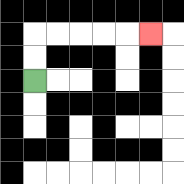{'start': '[1, 3]', 'end': '[6, 1]', 'path_directions': 'U,U,R,R,R,R,R', 'path_coordinates': '[[1, 3], [1, 2], [1, 1], [2, 1], [3, 1], [4, 1], [5, 1], [6, 1]]'}